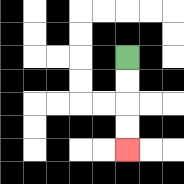{'start': '[5, 2]', 'end': '[5, 6]', 'path_directions': 'D,D,D,D', 'path_coordinates': '[[5, 2], [5, 3], [5, 4], [5, 5], [5, 6]]'}